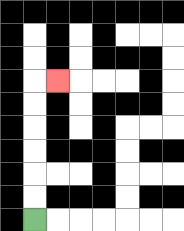{'start': '[1, 9]', 'end': '[2, 3]', 'path_directions': 'U,U,U,U,U,U,R', 'path_coordinates': '[[1, 9], [1, 8], [1, 7], [1, 6], [1, 5], [1, 4], [1, 3], [2, 3]]'}